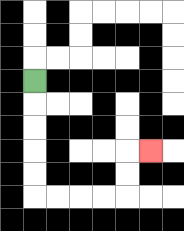{'start': '[1, 3]', 'end': '[6, 6]', 'path_directions': 'D,D,D,D,D,R,R,R,R,U,U,R', 'path_coordinates': '[[1, 3], [1, 4], [1, 5], [1, 6], [1, 7], [1, 8], [2, 8], [3, 8], [4, 8], [5, 8], [5, 7], [5, 6], [6, 6]]'}